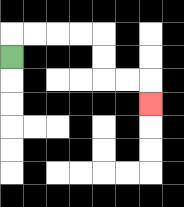{'start': '[0, 2]', 'end': '[6, 4]', 'path_directions': 'U,R,R,R,R,D,D,R,R,D', 'path_coordinates': '[[0, 2], [0, 1], [1, 1], [2, 1], [3, 1], [4, 1], [4, 2], [4, 3], [5, 3], [6, 3], [6, 4]]'}